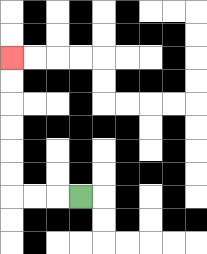{'start': '[3, 8]', 'end': '[0, 2]', 'path_directions': 'L,L,L,U,U,U,U,U,U', 'path_coordinates': '[[3, 8], [2, 8], [1, 8], [0, 8], [0, 7], [0, 6], [0, 5], [0, 4], [0, 3], [0, 2]]'}